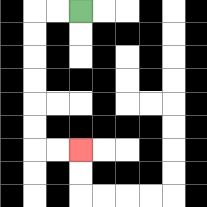{'start': '[3, 0]', 'end': '[3, 6]', 'path_directions': 'L,L,D,D,D,D,D,D,R,R', 'path_coordinates': '[[3, 0], [2, 0], [1, 0], [1, 1], [1, 2], [1, 3], [1, 4], [1, 5], [1, 6], [2, 6], [3, 6]]'}